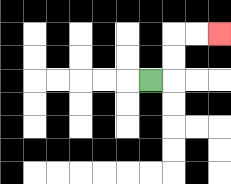{'start': '[6, 3]', 'end': '[9, 1]', 'path_directions': 'R,U,U,R,R', 'path_coordinates': '[[6, 3], [7, 3], [7, 2], [7, 1], [8, 1], [9, 1]]'}